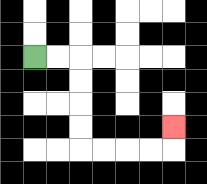{'start': '[1, 2]', 'end': '[7, 5]', 'path_directions': 'R,R,D,D,D,D,R,R,R,R,U', 'path_coordinates': '[[1, 2], [2, 2], [3, 2], [3, 3], [3, 4], [3, 5], [3, 6], [4, 6], [5, 6], [6, 6], [7, 6], [7, 5]]'}